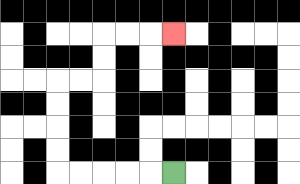{'start': '[7, 7]', 'end': '[7, 1]', 'path_directions': 'L,L,L,L,L,U,U,U,U,R,R,U,U,R,R,R', 'path_coordinates': '[[7, 7], [6, 7], [5, 7], [4, 7], [3, 7], [2, 7], [2, 6], [2, 5], [2, 4], [2, 3], [3, 3], [4, 3], [4, 2], [4, 1], [5, 1], [6, 1], [7, 1]]'}